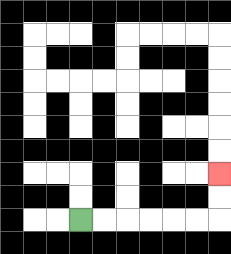{'start': '[3, 9]', 'end': '[9, 7]', 'path_directions': 'R,R,R,R,R,R,U,U', 'path_coordinates': '[[3, 9], [4, 9], [5, 9], [6, 9], [7, 9], [8, 9], [9, 9], [9, 8], [9, 7]]'}